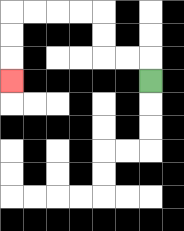{'start': '[6, 3]', 'end': '[0, 3]', 'path_directions': 'U,L,L,U,U,L,L,L,L,D,D,D', 'path_coordinates': '[[6, 3], [6, 2], [5, 2], [4, 2], [4, 1], [4, 0], [3, 0], [2, 0], [1, 0], [0, 0], [0, 1], [0, 2], [0, 3]]'}